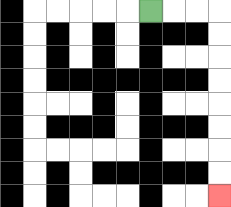{'start': '[6, 0]', 'end': '[9, 8]', 'path_directions': 'R,R,R,D,D,D,D,D,D,D,D', 'path_coordinates': '[[6, 0], [7, 0], [8, 0], [9, 0], [9, 1], [9, 2], [9, 3], [9, 4], [9, 5], [9, 6], [9, 7], [9, 8]]'}